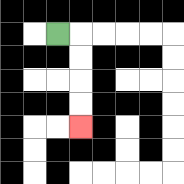{'start': '[2, 1]', 'end': '[3, 5]', 'path_directions': 'R,D,D,D,D', 'path_coordinates': '[[2, 1], [3, 1], [3, 2], [3, 3], [3, 4], [3, 5]]'}